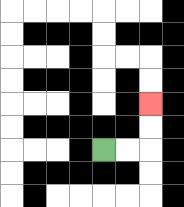{'start': '[4, 6]', 'end': '[6, 4]', 'path_directions': 'R,R,U,U', 'path_coordinates': '[[4, 6], [5, 6], [6, 6], [6, 5], [6, 4]]'}